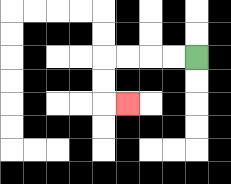{'start': '[8, 2]', 'end': '[5, 4]', 'path_directions': 'L,L,L,L,D,D,R', 'path_coordinates': '[[8, 2], [7, 2], [6, 2], [5, 2], [4, 2], [4, 3], [4, 4], [5, 4]]'}